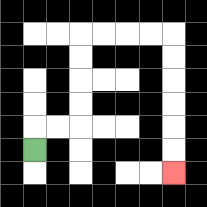{'start': '[1, 6]', 'end': '[7, 7]', 'path_directions': 'U,R,R,U,U,U,U,R,R,R,R,D,D,D,D,D,D', 'path_coordinates': '[[1, 6], [1, 5], [2, 5], [3, 5], [3, 4], [3, 3], [3, 2], [3, 1], [4, 1], [5, 1], [6, 1], [7, 1], [7, 2], [7, 3], [7, 4], [7, 5], [7, 6], [7, 7]]'}